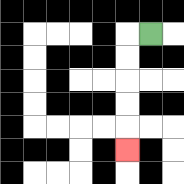{'start': '[6, 1]', 'end': '[5, 6]', 'path_directions': 'L,D,D,D,D,D', 'path_coordinates': '[[6, 1], [5, 1], [5, 2], [5, 3], [5, 4], [5, 5], [5, 6]]'}